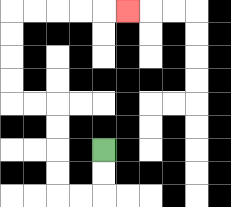{'start': '[4, 6]', 'end': '[5, 0]', 'path_directions': 'D,D,L,L,U,U,U,U,L,L,U,U,U,U,R,R,R,R,R', 'path_coordinates': '[[4, 6], [4, 7], [4, 8], [3, 8], [2, 8], [2, 7], [2, 6], [2, 5], [2, 4], [1, 4], [0, 4], [0, 3], [0, 2], [0, 1], [0, 0], [1, 0], [2, 0], [3, 0], [4, 0], [5, 0]]'}